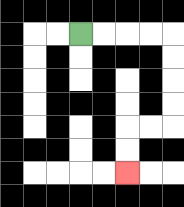{'start': '[3, 1]', 'end': '[5, 7]', 'path_directions': 'R,R,R,R,D,D,D,D,L,L,D,D', 'path_coordinates': '[[3, 1], [4, 1], [5, 1], [6, 1], [7, 1], [7, 2], [7, 3], [7, 4], [7, 5], [6, 5], [5, 5], [5, 6], [5, 7]]'}